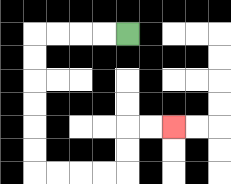{'start': '[5, 1]', 'end': '[7, 5]', 'path_directions': 'L,L,L,L,D,D,D,D,D,D,R,R,R,R,U,U,R,R', 'path_coordinates': '[[5, 1], [4, 1], [3, 1], [2, 1], [1, 1], [1, 2], [1, 3], [1, 4], [1, 5], [1, 6], [1, 7], [2, 7], [3, 7], [4, 7], [5, 7], [5, 6], [5, 5], [6, 5], [7, 5]]'}